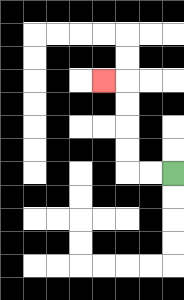{'start': '[7, 7]', 'end': '[4, 3]', 'path_directions': 'L,L,U,U,U,U,L', 'path_coordinates': '[[7, 7], [6, 7], [5, 7], [5, 6], [5, 5], [5, 4], [5, 3], [4, 3]]'}